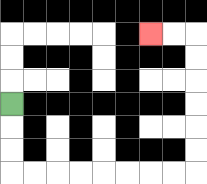{'start': '[0, 4]', 'end': '[6, 1]', 'path_directions': 'D,D,D,R,R,R,R,R,R,R,R,U,U,U,U,U,U,L,L', 'path_coordinates': '[[0, 4], [0, 5], [0, 6], [0, 7], [1, 7], [2, 7], [3, 7], [4, 7], [5, 7], [6, 7], [7, 7], [8, 7], [8, 6], [8, 5], [8, 4], [8, 3], [8, 2], [8, 1], [7, 1], [6, 1]]'}